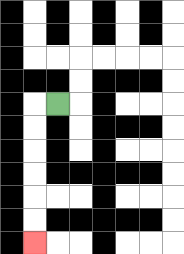{'start': '[2, 4]', 'end': '[1, 10]', 'path_directions': 'L,D,D,D,D,D,D', 'path_coordinates': '[[2, 4], [1, 4], [1, 5], [1, 6], [1, 7], [1, 8], [1, 9], [1, 10]]'}